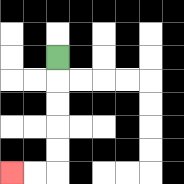{'start': '[2, 2]', 'end': '[0, 7]', 'path_directions': 'D,D,D,D,D,L,L', 'path_coordinates': '[[2, 2], [2, 3], [2, 4], [2, 5], [2, 6], [2, 7], [1, 7], [0, 7]]'}